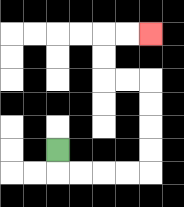{'start': '[2, 6]', 'end': '[6, 1]', 'path_directions': 'D,R,R,R,R,U,U,U,U,L,L,U,U,R,R', 'path_coordinates': '[[2, 6], [2, 7], [3, 7], [4, 7], [5, 7], [6, 7], [6, 6], [6, 5], [6, 4], [6, 3], [5, 3], [4, 3], [4, 2], [4, 1], [5, 1], [6, 1]]'}